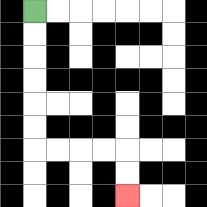{'start': '[1, 0]', 'end': '[5, 8]', 'path_directions': 'D,D,D,D,D,D,R,R,R,R,D,D', 'path_coordinates': '[[1, 0], [1, 1], [1, 2], [1, 3], [1, 4], [1, 5], [1, 6], [2, 6], [3, 6], [4, 6], [5, 6], [5, 7], [5, 8]]'}